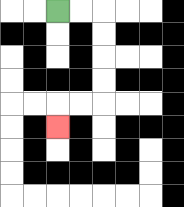{'start': '[2, 0]', 'end': '[2, 5]', 'path_directions': 'R,R,D,D,D,D,L,L,D', 'path_coordinates': '[[2, 0], [3, 0], [4, 0], [4, 1], [4, 2], [4, 3], [4, 4], [3, 4], [2, 4], [2, 5]]'}